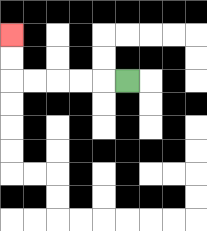{'start': '[5, 3]', 'end': '[0, 1]', 'path_directions': 'L,L,L,L,L,U,U', 'path_coordinates': '[[5, 3], [4, 3], [3, 3], [2, 3], [1, 3], [0, 3], [0, 2], [0, 1]]'}